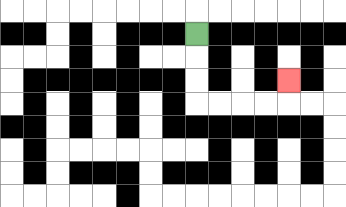{'start': '[8, 1]', 'end': '[12, 3]', 'path_directions': 'D,D,D,R,R,R,R,U', 'path_coordinates': '[[8, 1], [8, 2], [8, 3], [8, 4], [9, 4], [10, 4], [11, 4], [12, 4], [12, 3]]'}